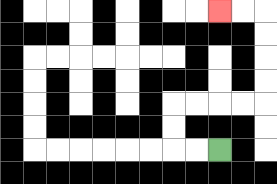{'start': '[9, 6]', 'end': '[9, 0]', 'path_directions': 'L,L,U,U,R,R,R,R,U,U,U,U,L,L', 'path_coordinates': '[[9, 6], [8, 6], [7, 6], [7, 5], [7, 4], [8, 4], [9, 4], [10, 4], [11, 4], [11, 3], [11, 2], [11, 1], [11, 0], [10, 0], [9, 0]]'}